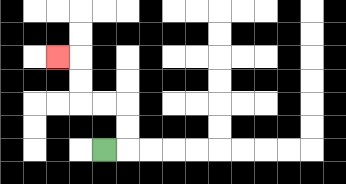{'start': '[4, 6]', 'end': '[2, 2]', 'path_directions': 'R,U,U,L,L,U,U,L', 'path_coordinates': '[[4, 6], [5, 6], [5, 5], [5, 4], [4, 4], [3, 4], [3, 3], [3, 2], [2, 2]]'}